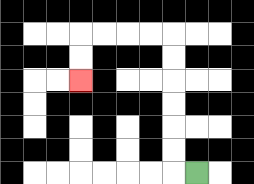{'start': '[8, 7]', 'end': '[3, 3]', 'path_directions': 'L,U,U,U,U,U,U,L,L,L,L,D,D', 'path_coordinates': '[[8, 7], [7, 7], [7, 6], [7, 5], [7, 4], [7, 3], [7, 2], [7, 1], [6, 1], [5, 1], [4, 1], [3, 1], [3, 2], [3, 3]]'}